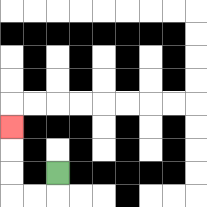{'start': '[2, 7]', 'end': '[0, 5]', 'path_directions': 'D,L,L,U,U,U', 'path_coordinates': '[[2, 7], [2, 8], [1, 8], [0, 8], [0, 7], [0, 6], [0, 5]]'}